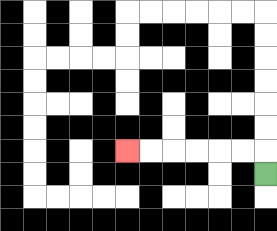{'start': '[11, 7]', 'end': '[5, 6]', 'path_directions': 'U,L,L,L,L,L,L', 'path_coordinates': '[[11, 7], [11, 6], [10, 6], [9, 6], [8, 6], [7, 6], [6, 6], [5, 6]]'}